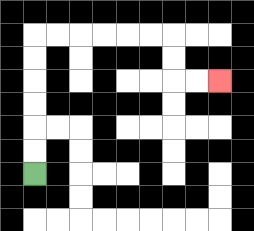{'start': '[1, 7]', 'end': '[9, 3]', 'path_directions': 'U,U,U,U,U,U,R,R,R,R,R,R,D,D,R,R', 'path_coordinates': '[[1, 7], [1, 6], [1, 5], [1, 4], [1, 3], [1, 2], [1, 1], [2, 1], [3, 1], [4, 1], [5, 1], [6, 1], [7, 1], [7, 2], [7, 3], [8, 3], [9, 3]]'}